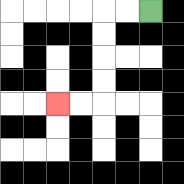{'start': '[6, 0]', 'end': '[2, 4]', 'path_directions': 'L,L,D,D,D,D,L,L', 'path_coordinates': '[[6, 0], [5, 0], [4, 0], [4, 1], [4, 2], [4, 3], [4, 4], [3, 4], [2, 4]]'}